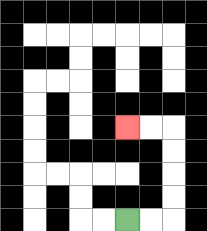{'start': '[5, 9]', 'end': '[5, 5]', 'path_directions': 'R,R,U,U,U,U,L,L', 'path_coordinates': '[[5, 9], [6, 9], [7, 9], [7, 8], [7, 7], [7, 6], [7, 5], [6, 5], [5, 5]]'}